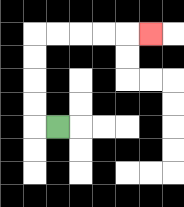{'start': '[2, 5]', 'end': '[6, 1]', 'path_directions': 'L,U,U,U,U,R,R,R,R,R', 'path_coordinates': '[[2, 5], [1, 5], [1, 4], [1, 3], [1, 2], [1, 1], [2, 1], [3, 1], [4, 1], [5, 1], [6, 1]]'}